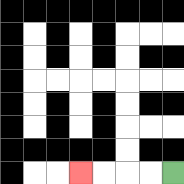{'start': '[7, 7]', 'end': '[3, 7]', 'path_directions': 'L,L,L,L', 'path_coordinates': '[[7, 7], [6, 7], [5, 7], [4, 7], [3, 7]]'}